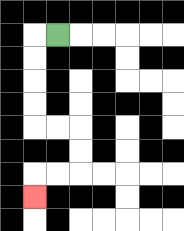{'start': '[2, 1]', 'end': '[1, 8]', 'path_directions': 'L,D,D,D,D,R,R,D,D,L,L,D', 'path_coordinates': '[[2, 1], [1, 1], [1, 2], [1, 3], [1, 4], [1, 5], [2, 5], [3, 5], [3, 6], [3, 7], [2, 7], [1, 7], [1, 8]]'}